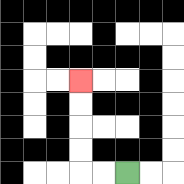{'start': '[5, 7]', 'end': '[3, 3]', 'path_directions': 'L,L,U,U,U,U', 'path_coordinates': '[[5, 7], [4, 7], [3, 7], [3, 6], [3, 5], [3, 4], [3, 3]]'}